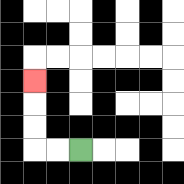{'start': '[3, 6]', 'end': '[1, 3]', 'path_directions': 'L,L,U,U,U', 'path_coordinates': '[[3, 6], [2, 6], [1, 6], [1, 5], [1, 4], [1, 3]]'}